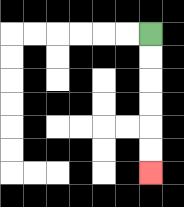{'start': '[6, 1]', 'end': '[6, 7]', 'path_directions': 'D,D,D,D,D,D', 'path_coordinates': '[[6, 1], [6, 2], [6, 3], [6, 4], [6, 5], [6, 6], [6, 7]]'}